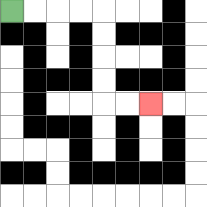{'start': '[0, 0]', 'end': '[6, 4]', 'path_directions': 'R,R,R,R,D,D,D,D,R,R', 'path_coordinates': '[[0, 0], [1, 0], [2, 0], [3, 0], [4, 0], [4, 1], [4, 2], [4, 3], [4, 4], [5, 4], [6, 4]]'}